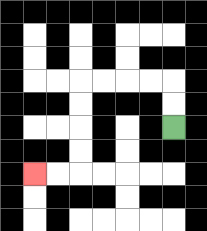{'start': '[7, 5]', 'end': '[1, 7]', 'path_directions': 'U,U,L,L,L,L,D,D,D,D,L,L', 'path_coordinates': '[[7, 5], [7, 4], [7, 3], [6, 3], [5, 3], [4, 3], [3, 3], [3, 4], [3, 5], [3, 6], [3, 7], [2, 7], [1, 7]]'}